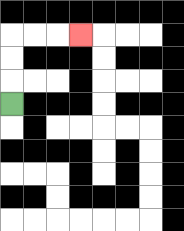{'start': '[0, 4]', 'end': '[3, 1]', 'path_directions': 'U,U,U,R,R,R', 'path_coordinates': '[[0, 4], [0, 3], [0, 2], [0, 1], [1, 1], [2, 1], [3, 1]]'}